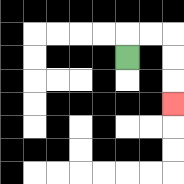{'start': '[5, 2]', 'end': '[7, 4]', 'path_directions': 'U,R,R,D,D,D', 'path_coordinates': '[[5, 2], [5, 1], [6, 1], [7, 1], [7, 2], [7, 3], [7, 4]]'}